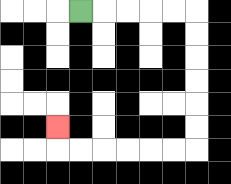{'start': '[3, 0]', 'end': '[2, 5]', 'path_directions': 'R,R,R,R,R,D,D,D,D,D,D,L,L,L,L,L,L,U', 'path_coordinates': '[[3, 0], [4, 0], [5, 0], [6, 0], [7, 0], [8, 0], [8, 1], [8, 2], [8, 3], [8, 4], [8, 5], [8, 6], [7, 6], [6, 6], [5, 6], [4, 6], [3, 6], [2, 6], [2, 5]]'}